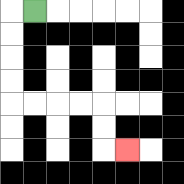{'start': '[1, 0]', 'end': '[5, 6]', 'path_directions': 'L,D,D,D,D,R,R,R,R,D,D,R', 'path_coordinates': '[[1, 0], [0, 0], [0, 1], [0, 2], [0, 3], [0, 4], [1, 4], [2, 4], [3, 4], [4, 4], [4, 5], [4, 6], [5, 6]]'}